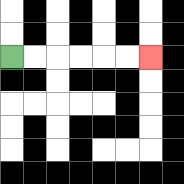{'start': '[0, 2]', 'end': '[6, 2]', 'path_directions': 'R,R,R,R,R,R', 'path_coordinates': '[[0, 2], [1, 2], [2, 2], [3, 2], [4, 2], [5, 2], [6, 2]]'}